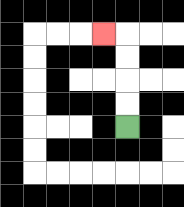{'start': '[5, 5]', 'end': '[4, 1]', 'path_directions': 'U,U,U,U,L', 'path_coordinates': '[[5, 5], [5, 4], [5, 3], [5, 2], [5, 1], [4, 1]]'}